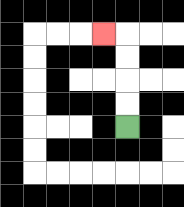{'start': '[5, 5]', 'end': '[4, 1]', 'path_directions': 'U,U,U,U,L', 'path_coordinates': '[[5, 5], [5, 4], [5, 3], [5, 2], [5, 1], [4, 1]]'}